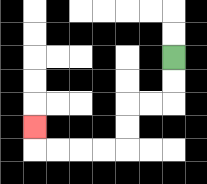{'start': '[7, 2]', 'end': '[1, 5]', 'path_directions': 'D,D,L,L,D,D,L,L,L,L,U', 'path_coordinates': '[[7, 2], [7, 3], [7, 4], [6, 4], [5, 4], [5, 5], [5, 6], [4, 6], [3, 6], [2, 6], [1, 6], [1, 5]]'}